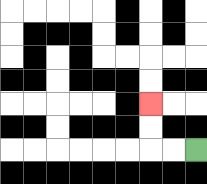{'start': '[8, 6]', 'end': '[6, 4]', 'path_directions': 'L,L,U,U', 'path_coordinates': '[[8, 6], [7, 6], [6, 6], [6, 5], [6, 4]]'}